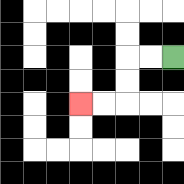{'start': '[7, 2]', 'end': '[3, 4]', 'path_directions': 'L,L,D,D,L,L', 'path_coordinates': '[[7, 2], [6, 2], [5, 2], [5, 3], [5, 4], [4, 4], [3, 4]]'}